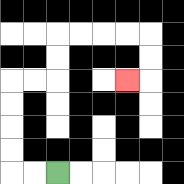{'start': '[2, 7]', 'end': '[5, 3]', 'path_directions': 'L,L,U,U,U,U,R,R,U,U,R,R,R,R,D,D,L', 'path_coordinates': '[[2, 7], [1, 7], [0, 7], [0, 6], [0, 5], [0, 4], [0, 3], [1, 3], [2, 3], [2, 2], [2, 1], [3, 1], [4, 1], [5, 1], [6, 1], [6, 2], [6, 3], [5, 3]]'}